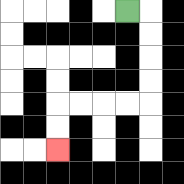{'start': '[5, 0]', 'end': '[2, 6]', 'path_directions': 'R,D,D,D,D,L,L,L,L,D,D', 'path_coordinates': '[[5, 0], [6, 0], [6, 1], [6, 2], [6, 3], [6, 4], [5, 4], [4, 4], [3, 4], [2, 4], [2, 5], [2, 6]]'}